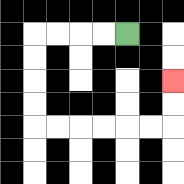{'start': '[5, 1]', 'end': '[7, 3]', 'path_directions': 'L,L,L,L,D,D,D,D,R,R,R,R,R,R,U,U', 'path_coordinates': '[[5, 1], [4, 1], [3, 1], [2, 1], [1, 1], [1, 2], [1, 3], [1, 4], [1, 5], [2, 5], [3, 5], [4, 5], [5, 5], [6, 5], [7, 5], [7, 4], [7, 3]]'}